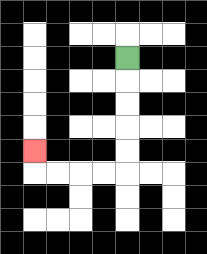{'start': '[5, 2]', 'end': '[1, 6]', 'path_directions': 'D,D,D,D,D,L,L,L,L,U', 'path_coordinates': '[[5, 2], [5, 3], [5, 4], [5, 5], [5, 6], [5, 7], [4, 7], [3, 7], [2, 7], [1, 7], [1, 6]]'}